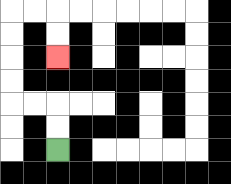{'start': '[2, 6]', 'end': '[2, 2]', 'path_directions': 'U,U,L,L,U,U,U,U,R,R,D,D', 'path_coordinates': '[[2, 6], [2, 5], [2, 4], [1, 4], [0, 4], [0, 3], [0, 2], [0, 1], [0, 0], [1, 0], [2, 0], [2, 1], [2, 2]]'}